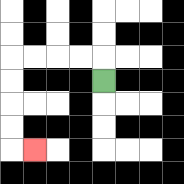{'start': '[4, 3]', 'end': '[1, 6]', 'path_directions': 'U,L,L,L,L,D,D,D,D,R', 'path_coordinates': '[[4, 3], [4, 2], [3, 2], [2, 2], [1, 2], [0, 2], [0, 3], [0, 4], [0, 5], [0, 6], [1, 6]]'}